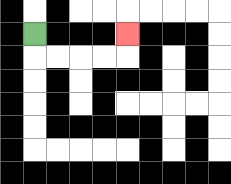{'start': '[1, 1]', 'end': '[5, 1]', 'path_directions': 'D,R,R,R,R,U', 'path_coordinates': '[[1, 1], [1, 2], [2, 2], [3, 2], [4, 2], [5, 2], [5, 1]]'}